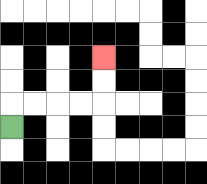{'start': '[0, 5]', 'end': '[4, 2]', 'path_directions': 'U,R,R,R,R,U,U', 'path_coordinates': '[[0, 5], [0, 4], [1, 4], [2, 4], [3, 4], [4, 4], [4, 3], [4, 2]]'}